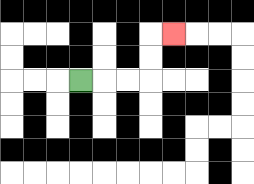{'start': '[3, 3]', 'end': '[7, 1]', 'path_directions': 'R,R,R,U,U,R', 'path_coordinates': '[[3, 3], [4, 3], [5, 3], [6, 3], [6, 2], [6, 1], [7, 1]]'}